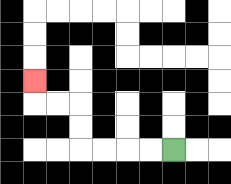{'start': '[7, 6]', 'end': '[1, 3]', 'path_directions': 'L,L,L,L,U,U,L,L,U', 'path_coordinates': '[[7, 6], [6, 6], [5, 6], [4, 6], [3, 6], [3, 5], [3, 4], [2, 4], [1, 4], [1, 3]]'}